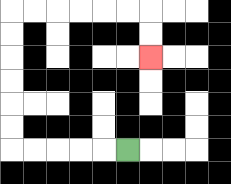{'start': '[5, 6]', 'end': '[6, 2]', 'path_directions': 'L,L,L,L,L,U,U,U,U,U,U,R,R,R,R,R,R,D,D', 'path_coordinates': '[[5, 6], [4, 6], [3, 6], [2, 6], [1, 6], [0, 6], [0, 5], [0, 4], [0, 3], [0, 2], [0, 1], [0, 0], [1, 0], [2, 0], [3, 0], [4, 0], [5, 0], [6, 0], [6, 1], [6, 2]]'}